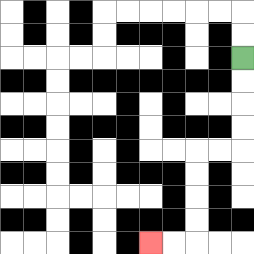{'start': '[10, 2]', 'end': '[6, 10]', 'path_directions': 'D,D,D,D,L,L,D,D,D,D,L,L', 'path_coordinates': '[[10, 2], [10, 3], [10, 4], [10, 5], [10, 6], [9, 6], [8, 6], [8, 7], [8, 8], [8, 9], [8, 10], [7, 10], [6, 10]]'}